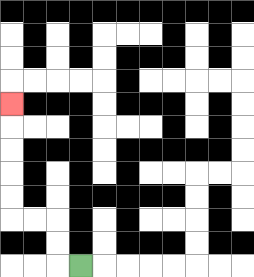{'start': '[3, 11]', 'end': '[0, 4]', 'path_directions': 'L,U,U,L,L,U,U,U,U,U', 'path_coordinates': '[[3, 11], [2, 11], [2, 10], [2, 9], [1, 9], [0, 9], [0, 8], [0, 7], [0, 6], [0, 5], [0, 4]]'}